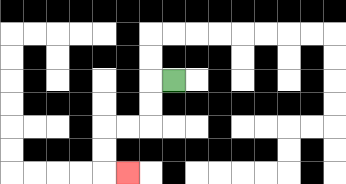{'start': '[7, 3]', 'end': '[5, 7]', 'path_directions': 'L,D,D,L,L,D,D,R', 'path_coordinates': '[[7, 3], [6, 3], [6, 4], [6, 5], [5, 5], [4, 5], [4, 6], [4, 7], [5, 7]]'}